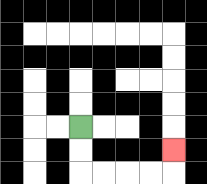{'start': '[3, 5]', 'end': '[7, 6]', 'path_directions': 'D,D,R,R,R,R,U', 'path_coordinates': '[[3, 5], [3, 6], [3, 7], [4, 7], [5, 7], [6, 7], [7, 7], [7, 6]]'}